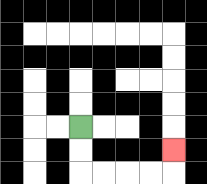{'start': '[3, 5]', 'end': '[7, 6]', 'path_directions': 'D,D,R,R,R,R,U', 'path_coordinates': '[[3, 5], [3, 6], [3, 7], [4, 7], [5, 7], [6, 7], [7, 7], [7, 6]]'}